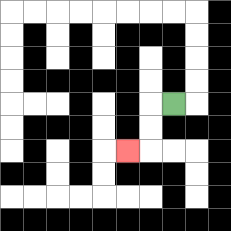{'start': '[7, 4]', 'end': '[5, 6]', 'path_directions': 'L,D,D,L', 'path_coordinates': '[[7, 4], [6, 4], [6, 5], [6, 6], [5, 6]]'}